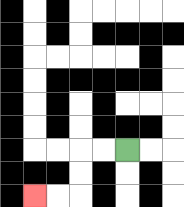{'start': '[5, 6]', 'end': '[1, 8]', 'path_directions': 'L,L,D,D,L,L', 'path_coordinates': '[[5, 6], [4, 6], [3, 6], [3, 7], [3, 8], [2, 8], [1, 8]]'}